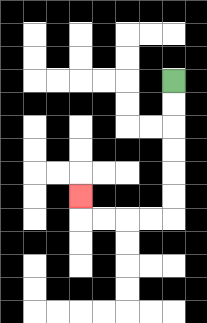{'start': '[7, 3]', 'end': '[3, 8]', 'path_directions': 'D,D,D,D,D,D,L,L,L,L,U', 'path_coordinates': '[[7, 3], [7, 4], [7, 5], [7, 6], [7, 7], [7, 8], [7, 9], [6, 9], [5, 9], [4, 9], [3, 9], [3, 8]]'}